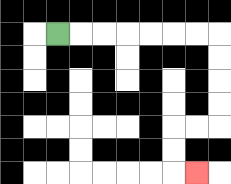{'start': '[2, 1]', 'end': '[8, 7]', 'path_directions': 'R,R,R,R,R,R,R,D,D,D,D,L,L,D,D,R', 'path_coordinates': '[[2, 1], [3, 1], [4, 1], [5, 1], [6, 1], [7, 1], [8, 1], [9, 1], [9, 2], [9, 3], [9, 4], [9, 5], [8, 5], [7, 5], [7, 6], [7, 7], [8, 7]]'}